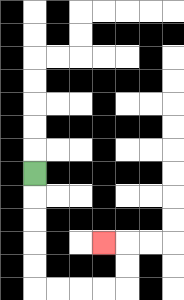{'start': '[1, 7]', 'end': '[4, 10]', 'path_directions': 'D,D,D,D,D,R,R,R,R,U,U,L', 'path_coordinates': '[[1, 7], [1, 8], [1, 9], [1, 10], [1, 11], [1, 12], [2, 12], [3, 12], [4, 12], [5, 12], [5, 11], [5, 10], [4, 10]]'}